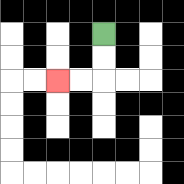{'start': '[4, 1]', 'end': '[2, 3]', 'path_directions': 'D,D,L,L', 'path_coordinates': '[[4, 1], [4, 2], [4, 3], [3, 3], [2, 3]]'}